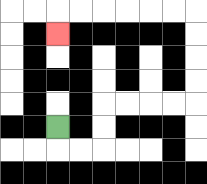{'start': '[2, 5]', 'end': '[2, 1]', 'path_directions': 'D,R,R,U,U,R,R,R,R,U,U,U,U,L,L,L,L,L,L,D', 'path_coordinates': '[[2, 5], [2, 6], [3, 6], [4, 6], [4, 5], [4, 4], [5, 4], [6, 4], [7, 4], [8, 4], [8, 3], [8, 2], [8, 1], [8, 0], [7, 0], [6, 0], [5, 0], [4, 0], [3, 0], [2, 0], [2, 1]]'}